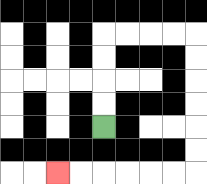{'start': '[4, 5]', 'end': '[2, 7]', 'path_directions': 'U,U,U,U,R,R,R,R,D,D,D,D,D,D,L,L,L,L,L,L', 'path_coordinates': '[[4, 5], [4, 4], [4, 3], [4, 2], [4, 1], [5, 1], [6, 1], [7, 1], [8, 1], [8, 2], [8, 3], [8, 4], [8, 5], [8, 6], [8, 7], [7, 7], [6, 7], [5, 7], [4, 7], [3, 7], [2, 7]]'}